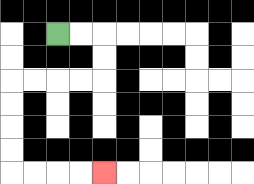{'start': '[2, 1]', 'end': '[4, 7]', 'path_directions': 'R,R,D,D,L,L,L,L,D,D,D,D,R,R,R,R', 'path_coordinates': '[[2, 1], [3, 1], [4, 1], [4, 2], [4, 3], [3, 3], [2, 3], [1, 3], [0, 3], [0, 4], [0, 5], [0, 6], [0, 7], [1, 7], [2, 7], [3, 7], [4, 7]]'}